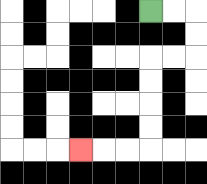{'start': '[6, 0]', 'end': '[3, 6]', 'path_directions': 'R,R,D,D,L,L,D,D,D,D,L,L,L', 'path_coordinates': '[[6, 0], [7, 0], [8, 0], [8, 1], [8, 2], [7, 2], [6, 2], [6, 3], [6, 4], [6, 5], [6, 6], [5, 6], [4, 6], [3, 6]]'}